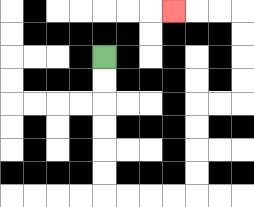{'start': '[4, 2]', 'end': '[7, 0]', 'path_directions': 'D,D,D,D,D,D,R,R,R,R,U,U,U,U,R,R,U,U,U,U,L,L,L', 'path_coordinates': '[[4, 2], [4, 3], [4, 4], [4, 5], [4, 6], [4, 7], [4, 8], [5, 8], [6, 8], [7, 8], [8, 8], [8, 7], [8, 6], [8, 5], [8, 4], [9, 4], [10, 4], [10, 3], [10, 2], [10, 1], [10, 0], [9, 0], [8, 0], [7, 0]]'}